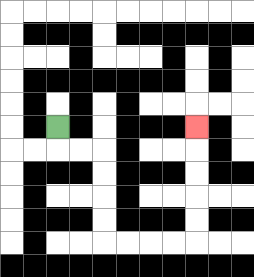{'start': '[2, 5]', 'end': '[8, 5]', 'path_directions': 'D,R,R,D,D,D,D,R,R,R,R,U,U,U,U,U', 'path_coordinates': '[[2, 5], [2, 6], [3, 6], [4, 6], [4, 7], [4, 8], [4, 9], [4, 10], [5, 10], [6, 10], [7, 10], [8, 10], [8, 9], [8, 8], [8, 7], [8, 6], [8, 5]]'}